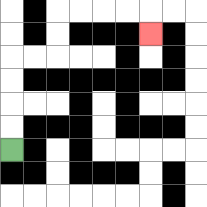{'start': '[0, 6]', 'end': '[6, 1]', 'path_directions': 'U,U,U,U,R,R,U,U,R,R,R,R,D', 'path_coordinates': '[[0, 6], [0, 5], [0, 4], [0, 3], [0, 2], [1, 2], [2, 2], [2, 1], [2, 0], [3, 0], [4, 0], [5, 0], [6, 0], [6, 1]]'}